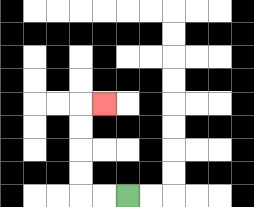{'start': '[5, 8]', 'end': '[4, 4]', 'path_directions': 'L,L,U,U,U,U,R', 'path_coordinates': '[[5, 8], [4, 8], [3, 8], [3, 7], [3, 6], [3, 5], [3, 4], [4, 4]]'}